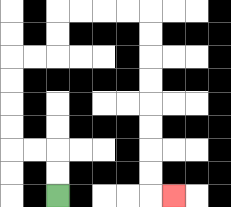{'start': '[2, 8]', 'end': '[7, 8]', 'path_directions': 'U,U,L,L,U,U,U,U,R,R,U,U,R,R,R,R,D,D,D,D,D,D,D,D,R', 'path_coordinates': '[[2, 8], [2, 7], [2, 6], [1, 6], [0, 6], [0, 5], [0, 4], [0, 3], [0, 2], [1, 2], [2, 2], [2, 1], [2, 0], [3, 0], [4, 0], [5, 0], [6, 0], [6, 1], [6, 2], [6, 3], [6, 4], [6, 5], [6, 6], [6, 7], [6, 8], [7, 8]]'}